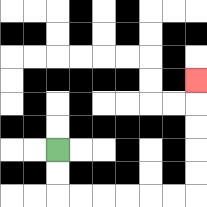{'start': '[2, 6]', 'end': '[8, 3]', 'path_directions': 'D,D,R,R,R,R,R,R,U,U,U,U,U', 'path_coordinates': '[[2, 6], [2, 7], [2, 8], [3, 8], [4, 8], [5, 8], [6, 8], [7, 8], [8, 8], [8, 7], [8, 6], [8, 5], [8, 4], [8, 3]]'}